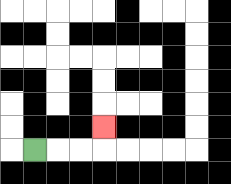{'start': '[1, 6]', 'end': '[4, 5]', 'path_directions': 'R,R,R,U', 'path_coordinates': '[[1, 6], [2, 6], [3, 6], [4, 6], [4, 5]]'}